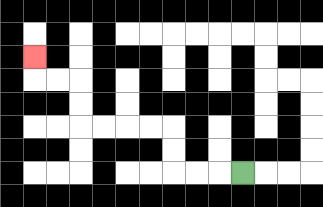{'start': '[10, 7]', 'end': '[1, 2]', 'path_directions': 'L,L,L,U,U,L,L,L,L,U,U,L,L,U', 'path_coordinates': '[[10, 7], [9, 7], [8, 7], [7, 7], [7, 6], [7, 5], [6, 5], [5, 5], [4, 5], [3, 5], [3, 4], [3, 3], [2, 3], [1, 3], [1, 2]]'}